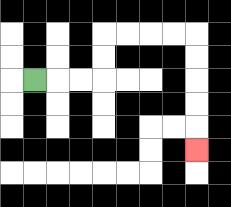{'start': '[1, 3]', 'end': '[8, 6]', 'path_directions': 'R,R,R,U,U,R,R,R,R,D,D,D,D,D', 'path_coordinates': '[[1, 3], [2, 3], [3, 3], [4, 3], [4, 2], [4, 1], [5, 1], [6, 1], [7, 1], [8, 1], [8, 2], [8, 3], [8, 4], [8, 5], [8, 6]]'}